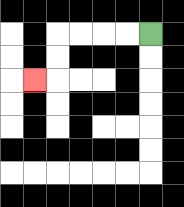{'start': '[6, 1]', 'end': '[1, 3]', 'path_directions': 'L,L,L,L,D,D,L', 'path_coordinates': '[[6, 1], [5, 1], [4, 1], [3, 1], [2, 1], [2, 2], [2, 3], [1, 3]]'}